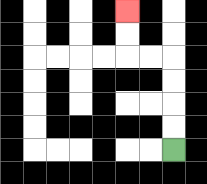{'start': '[7, 6]', 'end': '[5, 0]', 'path_directions': 'U,U,U,U,L,L,U,U', 'path_coordinates': '[[7, 6], [7, 5], [7, 4], [7, 3], [7, 2], [6, 2], [5, 2], [5, 1], [5, 0]]'}